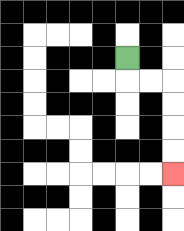{'start': '[5, 2]', 'end': '[7, 7]', 'path_directions': 'D,R,R,D,D,D,D', 'path_coordinates': '[[5, 2], [5, 3], [6, 3], [7, 3], [7, 4], [7, 5], [7, 6], [7, 7]]'}